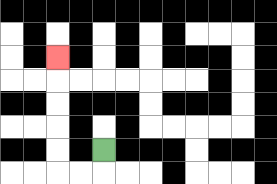{'start': '[4, 6]', 'end': '[2, 2]', 'path_directions': 'D,L,L,U,U,U,U,U', 'path_coordinates': '[[4, 6], [4, 7], [3, 7], [2, 7], [2, 6], [2, 5], [2, 4], [2, 3], [2, 2]]'}